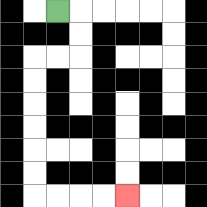{'start': '[2, 0]', 'end': '[5, 8]', 'path_directions': 'R,D,D,L,L,D,D,D,D,D,D,R,R,R,R', 'path_coordinates': '[[2, 0], [3, 0], [3, 1], [3, 2], [2, 2], [1, 2], [1, 3], [1, 4], [1, 5], [1, 6], [1, 7], [1, 8], [2, 8], [3, 8], [4, 8], [5, 8]]'}